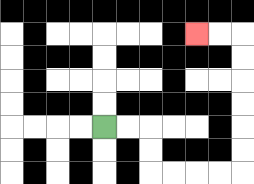{'start': '[4, 5]', 'end': '[8, 1]', 'path_directions': 'R,R,D,D,R,R,R,R,U,U,U,U,U,U,L,L', 'path_coordinates': '[[4, 5], [5, 5], [6, 5], [6, 6], [6, 7], [7, 7], [8, 7], [9, 7], [10, 7], [10, 6], [10, 5], [10, 4], [10, 3], [10, 2], [10, 1], [9, 1], [8, 1]]'}